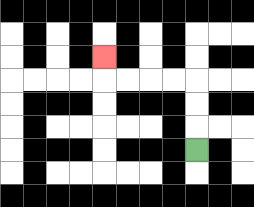{'start': '[8, 6]', 'end': '[4, 2]', 'path_directions': 'U,U,U,L,L,L,L,U', 'path_coordinates': '[[8, 6], [8, 5], [8, 4], [8, 3], [7, 3], [6, 3], [5, 3], [4, 3], [4, 2]]'}